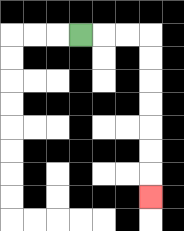{'start': '[3, 1]', 'end': '[6, 8]', 'path_directions': 'R,R,R,D,D,D,D,D,D,D', 'path_coordinates': '[[3, 1], [4, 1], [5, 1], [6, 1], [6, 2], [6, 3], [6, 4], [6, 5], [6, 6], [6, 7], [6, 8]]'}